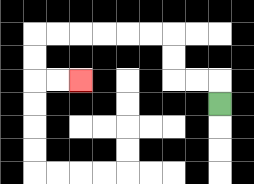{'start': '[9, 4]', 'end': '[3, 3]', 'path_directions': 'U,L,L,U,U,L,L,L,L,L,L,D,D,R,R', 'path_coordinates': '[[9, 4], [9, 3], [8, 3], [7, 3], [7, 2], [7, 1], [6, 1], [5, 1], [4, 1], [3, 1], [2, 1], [1, 1], [1, 2], [1, 3], [2, 3], [3, 3]]'}